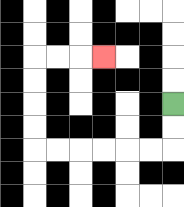{'start': '[7, 4]', 'end': '[4, 2]', 'path_directions': 'D,D,L,L,L,L,L,L,U,U,U,U,R,R,R', 'path_coordinates': '[[7, 4], [7, 5], [7, 6], [6, 6], [5, 6], [4, 6], [3, 6], [2, 6], [1, 6], [1, 5], [1, 4], [1, 3], [1, 2], [2, 2], [3, 2], [4, 2]]'}